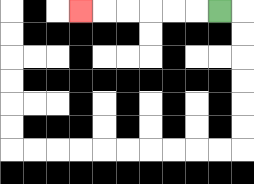{'start': '[9, 0]', 'end': '[3, 0]', 'path_directions': 'L,L,L,L,L,L', 'path_coordinates': '[[9, 0], [8, 0], [7, 0], [6, 0], [5, 0], [4, 0], [3, 0]]'}